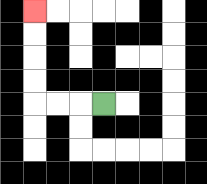{'start': '[4, 4]', 'end': '[1, 0]', 'path_directions': 'L,L,L,U,U,U,U', 'path_coordinates': '[[4, 4], [3, 4], [2, 4], [1, 4], [1, 3], [1, 2], [1, 1], [1, 0]]'}